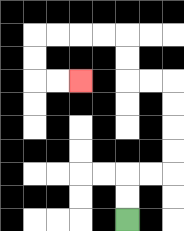{'start': '[5, 9]', 'end': '[3, 3]', 'path_directions': 'U,U,R,R,U,U,U,U,L,L,U,U,L,L,L,L,D,D,R,R', 'path_coordinates': '[[5, 9], [5, 8], [5, 7], [6, 7], [7, 7], [7, 6], [7, 5], [7, 4], [7, 3], [6, 3], [5, 3], [5, 2], [5, 1], [4, 1], [3, 1], [2, 1], [1, 1], [1, 2], [1, 3], [2, 3], [3, 3]]'}